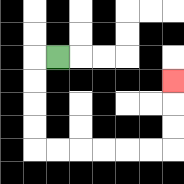{'start': '[2, 2]', 'end': '[7, 3]', 'path_directions': 'L,D,D,D,D,R,R,R,R,R,R,U,U,U', 'path_coordinates': '[[2, 2], [1, 2], [1, 3], [1, 4], [1, 5], [1, 6], [2, 6], [3, 6], [4, 6], [5, 6], [6, 6], [7, 6], [7, 5], [7, 4], [7, 3]]'}